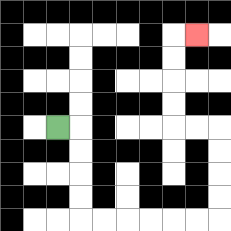{'start': '[2, 5]', 'end': '[8, 1]', 'path_directions': 'R,D,D,D,D,R,R,R,R,R,R,U,U,U,U,L,L,U,U,U,U,R', 'path_coordinates': '[[2, 5], [3, 5], [3, 6], [3, 7], [3, 8], [3, 9], [4, 9], [5, 9], [6, 9], [7, 9], [8, 9], [9, 9], [9, 8], [9, 7], [9, 6], [9, 5], [8, 5], [7, 5], [7, 4], [7, 3], [7, 2], [7, 1], [8, 1]]'}